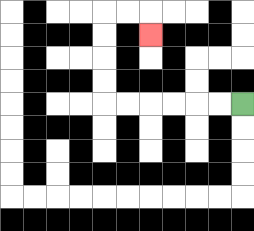{'start': '[10, 4]', 'end': '[6, 1]', 'path_directions': 'L,L,L,L,L,L,U,U,U,U,R,R,D', 'path_coordinates': '[[10, 4], [9, 4], [8, 4], [7, 4], [6, 4], [5, 4], [4, 4], [4, 3], [4, 2], [4, 1], [4, 0], [5, 0], [6, 0], [6, 1]]'}